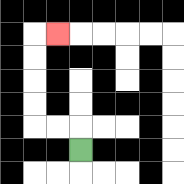{'start': '[3, 6]', 'end': '[2, 1]', 'path_directions': 'U,L,L,U,U,U,U,R', 'path_coordinates': '[[3, 6], [3, 5], [2, 5], [1, 5], [1, 4], [1, 3], [1, 2], [1, 1], [2, 1]]'}